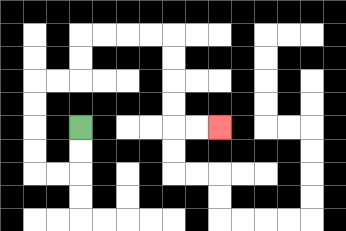{'start': '[3, 5]', 'end': '[9, 5]', 'path_directions': 'D,D,L,L,U,U,U,U,R,R,U,U,R,R,R,R,D,D,D,D,R,R', 'path_coordinates': '[[3, 5], [3, 6], [3, 7], [2, 7], [1, 7], [1, 6], [1, 5], [1, 4], [1, 3], [2, 3], [3, 3], [3, 2], [3, 1], [4, 1], [5, 1], [6, 1], [7, 1], [7, 2], [7, 3], [7, 4], [7, 5], [8, 5], [9, 5]]'}